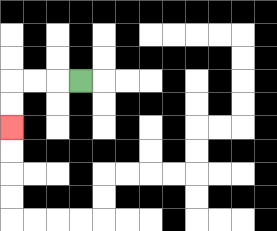{'start': '[3, 3]', 'end': '[0, 5]', 'path_directions': 'L,L,L,D,D', 'path_coordinates': '[[3, 3], [2, 3], [1, 3], [0, 3], [0, 4], [0, 5]]'}